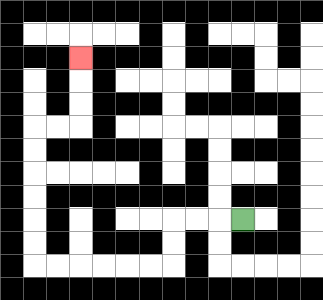{'start': '[10, 9]', 'end': '[3, 2]', 'path_directions': 'L,L,L,D,D,L,L,L,L,L,L,U,U,U,U,U,U,R,R,U,U,U', 'path_coordinates': '[[10, 9], [9, 9], [8, 9], [7, 9], [7, 10], [7, 11], [6, 11], [5, 11], [4, 11], [3, 11], [2, 11], [1, 11], [1, 10], [1, 9], [1, 8], [1, 7], [1, 6], [1, 5], [2, 5], [3, 5], [3, 4], [3, 3], [3, 2]]'}